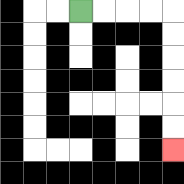{'start': '[3, 0]', 'end': '[7, 6]', 'path_directions': 'R,R,R,R,D,D,D,D,D,D', 'path_coordinates': '[[3, 0], [4, 0], [5, 0], [6, 0], [7, 0], [7, 1], [7, 2], [7, 3], [7, 4], [7, 5], [7, 6]]'}